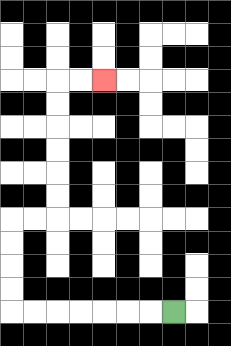{'start': '[7, 13]', 'end': '[4, 3]', 'path_directions': 'L,L,L,L,L,L,L,U,U,U,U,R,R,U,U,U,U,U,U,R,R', 'path_coordinates': '[[7, 13], [6, 13], [5, 13], [4, 13], [3, 13], [2, 13], [1, 13], [0, 13], [0, 12], [0, 11], [0, 10], [0, 9], [1, 9], [2, 9], [2, 8], [2, 7], [2, 6], [2, 5], [2, 4], [2, 3], [3, 3], [4, 3]]'}